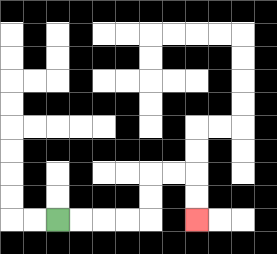{'start': '[2, 9]', 'end': '[8, 9]', 'path_directions': 'R,R,R,R,U,U,R,R,D,D', 'path_coordinates': '[[2, 9], [3, 9], [4, 9], [5, 9], [6, 9], [6, 8], [6, 7], [7, 7], [8, 7], [8, 8], [8, 9]]'}